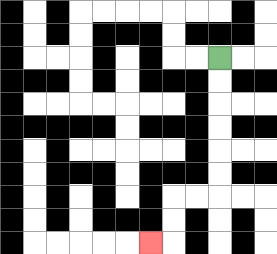{'start': '[9, 2]', 'end': '[6, 10]', 'path_directions': 'D,D,D,D,D,D,L,L,D,D,L', 'path_coordinates': '[[9, 2], [9, 3], [9, 4], [9, 5], [9, 6], [9, 7], [9, 8], [8, 8], [7, 8], [7, 9], [7, 10], [6, 10]]'}